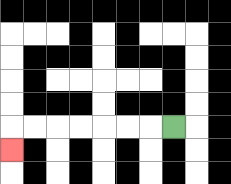{'start': '[7, 5]', 'end': '[0, 6]', 'path_directions': 'L,L,L,L,L,L,L,D', 'path_coordinates': '[[7, 5], [6, 5], [5, 5], [4, 5], [3, 5], [2, 5], [1, 5], [0, 5], [0, 6]]'}